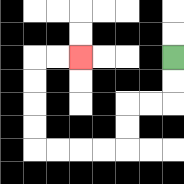{'start': '[7, 2]', 'end': '[3, 2]', 'path_directions': 'D,D,L,L,D,D,L,L,L,L,U,U,U,U,R,R', 'path_coordinates': '[[7, 2], [7, 3], [7, 4], [6, 4], [5, 4], [5, 5], [5, 6], [4, 6], [3, 6], [2, 6], [1, 6], [1, 5], [1, 4], [1, 3], [1, 2], [2, 2], [3, 2]]'}